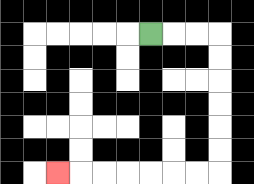{'start': '[6, 1]', 'end': '[2, 7]', 'path_directions': 'R,R,R,D,D,D,D,D,D,L,L,L,L,L,L,L', 'path_coordinates': '[[6, 1], [7, 1], [8, 1], [9, 1], [9, 2], [9, 3], [9, 4], [9, 5], [9, 6], [9, 7], [8, 7], [7, 7], [6, 7], [5, 7], [4, 7], [3, 7], [2, 7]]'}